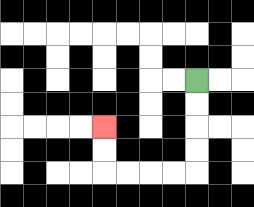{'start': '[8, 3]', 'end': '[4, 5]', 'path_directions': 'D,D,D,D,L,L,L,L,U,U', 'path_coordinates': '[[8, 3], [8, 4], [8, 5], [8, 6], [8, 7], [7, 7], [6, 7], [5, 7], [4, 7], [4, 6], [4, 5]]'}